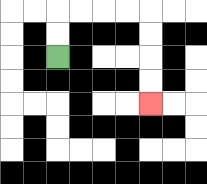{'start': '[2, 2]', 'end': '[6, 4]', 'path_directions': 'U,U,R,R,R,R,D,D,D,D', 'path_coordinates': '[[2, 2], [2, 1], [2, 0], [3, 0], [4, 0], [5, 0], [6, 0], [6, 1], [6, 2], [6, 3], [6, 4]]'}